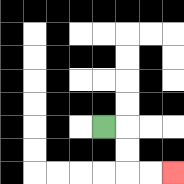{'start': '[4, 5]', 'end': '[7, 7]', 'path_directions': 'R,D,D,R,R', 'path_coordinates': '[[4, 5], [5, 5], [5, 6], [5, 7], [6, 7], [7, 7]]'}